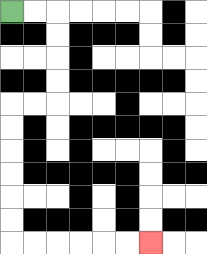{'start': '[0, 0]', 'end': '[6, 10]', 'path_directions': 'R,R,D,D,D,D,L,L,D,D,D,D,D,D,R,R,R,R,R,R', 'path_coordinates': '[[0, 0], [1, 0], [2, 0], [2, 1], [2, 2], [2, 3], [2, 4], [1, 4], [0, 4], [0, 5], [0, 6], [0, 7], [0, 8], [0, 9], [0, 10], [1, 10], [2, 10], [3, 10], [4, 10], [5, 10], [6, 10]]'}